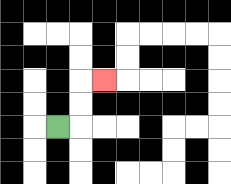{'start': '[2, 5]', 'end': '[4, 3]', 'path_directions': 'R,U,U,R', 'path_coordinates': '[[2, 5], [3, 5], [3, 4], [3, 3], [4, 3]]'}